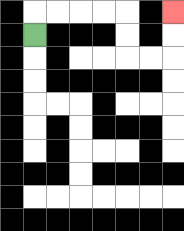{'start': '[1, 1]', 'end': '[7, 0]', 'path_directions': 'U,R,R,R,R,D,D,R,R,U,U', 'path_coordinates': '[[1, 1], [1, 0], [2, 0], [3, 0], [4, 0], [5, 0], [5, 1], [5, 2], [6, 2], [7, 2], [7, 1], [7, 0]]'}